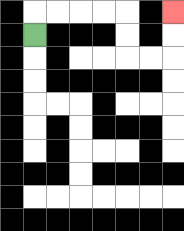{'start': '[1, 1]', 'end': '[7, 0]', 'path_directions': 'U,R,R,R,R,D,D,R,R,U,U', 'path_coordinates': '[[1, 1], [1, 0], [2, 0], [3, 0], [4, 0], [5, 0], [5, 1], [5, 2], [6, 2], [7, 2], [7, 1], [7, 0]]'}